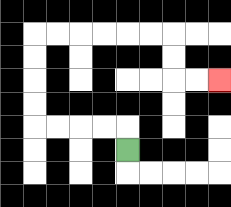{'start': '[5, 6]', 'end': '[9, 3]', 'path_directions': 'U,L,L,L,L,U,U,U,U,R,R,R,R,R,R,D,D,R,R', 'path_coordinates': '[[5, 6], [5, 5], [4, 5], [3, 5], [2, 5], [1, 5], [1, 4], [1, 3], [1, 2], [1, 1], [2, 1], [3, 1], [4, 1], [5, 1], [6, 1], [7, 1], [7, 2], [7, 3], [8, 3], [9, 3]]'}